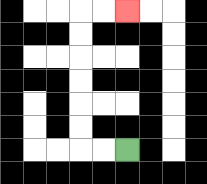{'start': '[5, 6]', 'end': '[5, 0]', 'path_directions': 'L,L,U,U,U,U,U,U,R,R', 'path_coordinates': '[[5, 6], [4, 6], [3, 6], [3, 5], [3, 4], [3, 3], [3, 2], [3, 1], [3, 0], [4, 0], [5, 0]]'}